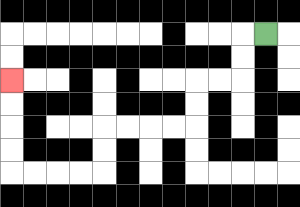{'start': '[11, 1]', 'end': '[0, 3]', 'path_directions': 'L,D,D,L,L,D,D,L,L,L,L,D,D,L,L,L,L,U,U,U,U', 'path_coordinates': '[[11, 1], [10, 1], [10, 2], [10, 3], [9, 3], [8, 3], [8, 4], [8, 5], [7, 5], [6, 5], [5, 5], [4, 5], [4, 6], [4, 7], [3, 7], [2, 7], [1, 7], [0, 7], [0, 6], [0, 5], [0, 4], [0, 3]]'}